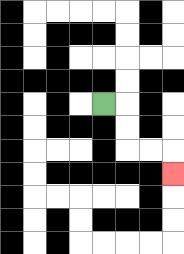{'start': '[4, 4]', 'end': '[7, 7]', 'path_directions': 'R,D,D,R,R,D', 'path_coordinates': '[[4, 4], [5, 4], [5, 5], [5, 6], [6, 6], [7, 6], [7, 7]]'}